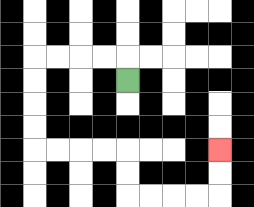{'start': '[5, 3]', 'end': '[9, 6]', 'path_directions': 'U,L,L,L,L,D,D,D,D,R,R,R,R,D,D,R,R,R,R,U,U', 'path_coordinates': '[[5, 3], [5, 2], [4, 2], [3, 2], [2, 2], [1, 2], [1, 3], [1, 4], [1, 5], [1, 6], [2, 6], [3, 6], [4, 6], [5, 6], [5, 7], [5, 8], [6, 8], [7, 8], [8, 8], [9, 8], [9, 7], [9, 6]]'}